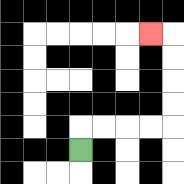{'start': '[3, 6]', 'end': '[6, 1]', 'path_directions': 'U,R,R,R,R,U,U,U,U,L', 'path_coordinates': '[[3, 6], [3, 5], [4, 5], [5, 5], [6, 5], [7, 5], [7, 4], [7, 3], [7, 2], [7, 1], [6, 1]]'}